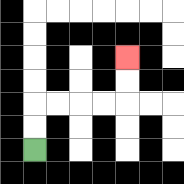{'start': '[1, 6]', 'end': '[5, 2]', 'path_directions': 'U,U,R,R,R,R,U,U', 'path_coordinates': '[[1, 6], [1, 5], [1, 4], [2, 4], [3, 4], [4, 4], [5, 4], [5, 3], [5, 2]]'}